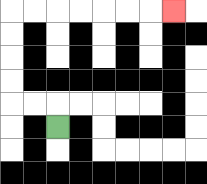{'start': '[2, 5]', 'end': '[7, 0]', 'path_directions': 'U,L,L,U,U,U,U,R,R,R,R,R,R,R', 'path_coordinates': '[[2, 5], [2, 4], [1, 4], [0, 4], [0, 3], [0, 2], [0, 1], [0, 0], [1, 0], [2, 0], [3, 0], [4, 0], [5, 0], [6, 0], [7, 0]]'}